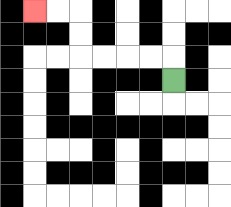{'start': '[7, 3]', 'end': '[1, 0]', 'path_directions': 'U,L,L,L,L,U,U,L,L', 'path_coordinates': '[[7, 3], [7, 2], [6, 2], [5, 2], [4, 2], [3, 2], [3, 1], [3, 0], [2, 0], [1, 0]]'}